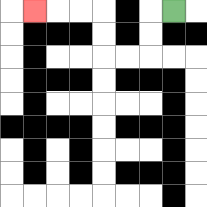{'start': '[7, 0]', 'end': '[1, 0]', 'path_directions': 'L,D,D,L,L,U,U,L,L,L', 'path_coordinates': '[[7, 0], [6, 0], [6, 1], [6, 2], [5, 2], [4, 2], [4, 1], [4, 0], [3, 0], [2, 0], [1, 0]]'}